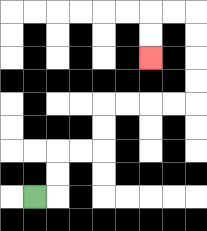{'start': '[1, 8]', 'end': '[6, 2]', 'path_directions': 'R,U,U,R,R,U,U,R,R,R,R,U,U,U,U,L,L,D,D', 'path_coordinates': '[[1, 8], [2, 8], [2, 7], [2, 6], [3, 6], [4, 6], [4, 5], [4, 4], [5, 4], [6, 4], [7, 4], [8, 4], [8, 3], [8, 2], [8, 1], [8, 0], [7, 0], [6, 0], [6, 1], [6, 2]]'}